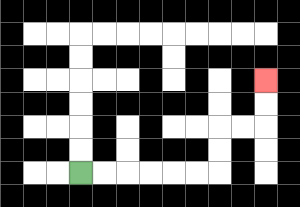{'start': '[3, 7]', 'end': '[11, 3]', 'path_directions': 'R,R,R,R,R,R,U,U,R,R,U,U', 'path_coordinates': '[[3, 7], [4, 7], [5, 7], [6, 7], [7, 7], [8, 7], [9, 7], [9, 6], [9, 5], [10, 5], [11, 5], [11, 4], [11, 3]]'}